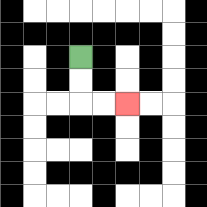{'start': '[3, 2]', 'end': '[5, 4]', 'path_directions': 'D,D,R,R', 'path_coordinates': '[[3, 2], [3, 3], [3, 4], [4, 4], [5, 4]]'}